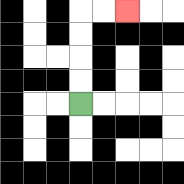{'start': '[3, 4]', 'end': '[5, 0]', 'path_directions': 'U,U,U,U,R,R', 'path_coordinates': '[[3, 4], [3, 3], [3, 2], [3, 1], [3, 0], [4, 0], [5, 0]]'}